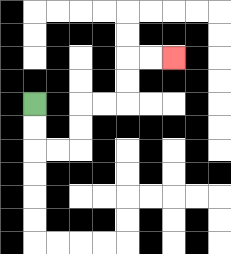{'start': '[1, 4]', 'end': '[7, 2]', 'path_directions': 'D,D,R,R,U,U,R,R,U,U,R,R', 'path_coordinates': '[[1, 4], [1, 5], [1, 6], [2, 6], [3, 6], [3, 5], [3, 4], [4, 4], [5, 4], [5, 3], [5, 2], [6, 2], [7, 2]]'}